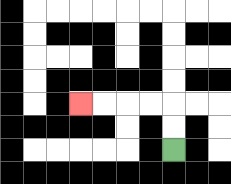{'start': '[7, 6]', 'end': '[3, 4]', 'path_directions': 'U,U,L,L,L,L', 'path_coordinates': '[[7, 6], [7, 5], [7, 4], [6, 4], [5, 4], [4, 4], [3, 4]]'}